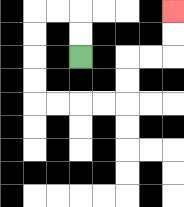{'start': '[3, 2]', 'end': '[7, 0]', 'path_directions': 'U,U,L,L,D,D,D,D,R,R,R,R,U,U,R,R,U,U', 'path_coordinates': '[[3, 2], [3, 1], [3, 0], [2, 0], [1, 0], [1, 1], [1, 2], [1, 3], [1, 4], [2, 4], [3, 4], [4, 4], [5, 4], [5, 3], [5, 2], [6, 2], [7, 2], [7, 1], [7, 0]]'}